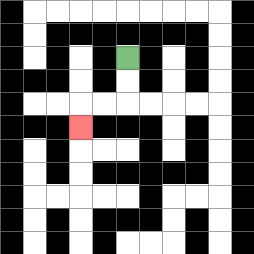{'start': '[5, 2]', 'end': '[3, 5]', 'path_directions': 'D,D,L,L,D', 'path_coordinates': '[[5, 2], [5, 3], [5, 4], [4, 4], [3, 4], [3, 5]]'}